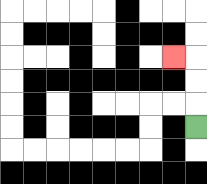{'start': '[8, 5]', 'end': '[7, 2]', 'path_directions': 'U,U,U,L', 'path_coordinates': '[[8, 5], [8, 4], [8, 3], [8, 2], [7, 2]]'}